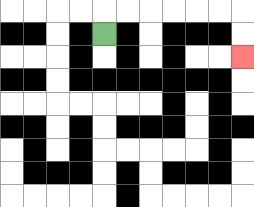{'start': '[4, 1]', 'end': '[10, 2]', 'path_directions': 'U,R,R,R,R,R,R,D,D', 'path_coordinates': '[[4, 1], [4, 0], [5, 0], [6, 0], [7, 0], [8, 0], [9, 0], [10, 0], [10, 1], [10, 2]]'}